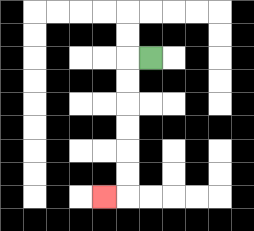{'start': '[6, 2]', 'end': '[4, 8]', 'path_directions': 'L,D,D,D,D,D,D,L', 'path_coordinates': '[[6, 2], [5, 2], [5, 3], [5, 4], [5, 5], [5, 6], [5, 7], [5, 8], [4, 8]]'}